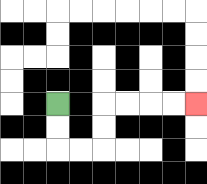{'start': '[2, 4]', 'end': '[8, 4]', 'path_directions': 'D,D,R,R,U,U,R,R,R,R', 'path_coordinates': '[[2, 4], [2, 5], [2, 6], [3, 6], [4, 6], [4, 5], [4, 4], [5, 4], [6, 4], [7, 4], [8, 4]]'}